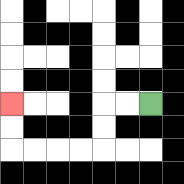{'start': '[6, 4]', 'end': '[0, 4]', 'path_directions': 'L,L,D,D,L,L,L,L,U,U', 'path_coordinates': '[[6, 4], [5, 4], [4, 4], [4, 5], [4, 6], [3, 6], [2, 6], [1, 6], [0, 6], [0, 5], [0, 4]]'}